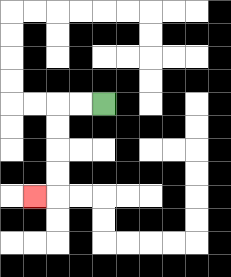{'start': '[4, 4]', 'end': '[1, 8]', 'path_directions': 'L,L,D,D,D,D,L', 'path_coordinates': '[[4, 4], [3, 4], [2, 4], [2, 5], [2, 6], [2, 7], [2, 8], [1, 8]]'}